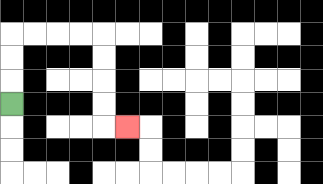{'start': '[0, 4]', 'end': '[5, 5]', 'path_directions': 'U,U,U,R,R,R,R,D,D,D,D,R', 'path_coordinates': '[[0, 4], [0, 3], [0, 2], [0, 1], [1, 1], [2, 1], [3, 1], [4, 1], [4, 2], [4, 3], [4, 4], [4, 5], [5, 5]]'}